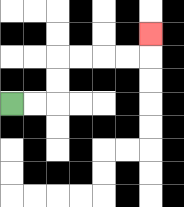{'start': '[0, 4]', 'end': '[6, 1]', 'path_directions': 'R,R,U,U,R,R,R,R,U', 'path_coordinates': '[[0, 4], [1, 4], [2, 4], [2, 3], [2, 2], [3, 2], [4, 2], [5, 2], [6, 2], [6, 1]]'}